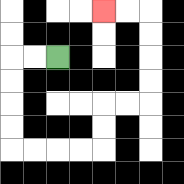{'start': '[2, 2]', 'end': '[4, 0]', 'path_directions': 'L,L,D,D,D,D,R,R,R,R,U,U,R,R,U,U,U,U,L,L', 'path_coordinates': '[[2, 2], [1, 2], [0, 2], [0, 3], [0, 4], [0, 5], [0, 6], [1, 6], [2, 6], [3, 6], [4, 6], [4, 5], [4, 4], [5, 4], [6, 4], [6, 3], [6, 2], [6, 1], [6, 0], [5, 0], [4, 0]]'}